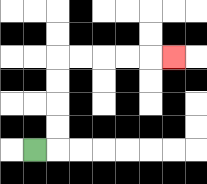{'start': '[1, 6]', 'end': '[7, 2]', 'path_directions': 'R,U,U,U,U,R,R,R,R,R', 'path_coordinates': '[[1, 6], [2, 6], [2, 5], [2, 4], [2, 3], [2, 2], [3, 2], [4, 2], [5, 2], [6, 2], [7, 2]]'}